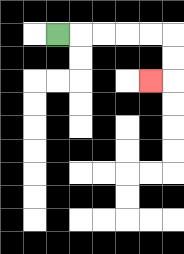{'start': '[2, 1]', 'end': '[6, 3]', 'path_directions': 'R,R,R,R,R,D,D,L', 'path_coordinates': '[[2, 1], [3, 1], [4, 1], [5, 1], [6, 1], [7, 1], [7, 2], [7, 3], [6, 3]]'}